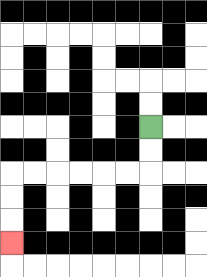{'start': '[6, 5]', 'end': '[0, 10]', 'path_directions': 'D,D,L,L,L,L,L,L,D,D,D', 'path_coordinates': '[[6, 5], [6, 6], [6, 7], [5, 7], [4, 7], [3, 7], [2, 7], [1, 7], [0, 7], [0, 8], [0, 9], [0, 10]]'}